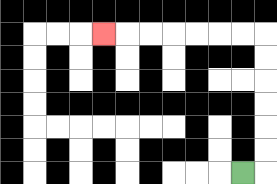{'start': '[10, 7]', 'end': '[4, 1]', 'path_directions': 'R,U,U,U,U,U,U,L,L,L,L,L,L,L', 'path_coordinates': '[[10, 7], [11, 7], [11, 6], [11, 5], [11, 4], [11, 3], [11, 2], [11, 1], [10, 1], [9, 1], [8, 1], [7, 1], [6, 1], [5, 1], [4, 1]]'}